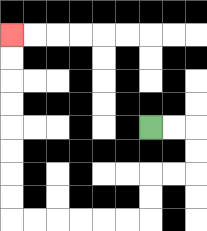{'start': '[6, 5]', 'end': '[0, 1]', 'path_directions': 'R,R,D,D,L,L,D,D,L,L,L,L,L,L,U,U,U,U,U,U,U,U', 'path_coordinates': '[[6, 5], [7, 5], [8, 5], [8, 6], [8, 7], [7, 7], [6, 7], [6, 8], [6, 9], [5, 9], [4, 9], [3, 9], [2, 9], [1, 9], [0, 9], [0, 8], [0, 7], [0, 6], [0, 5], [0, 4], [0, 3], [0, 2], [0, 1]]'}